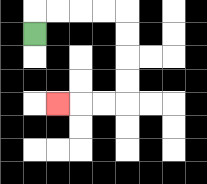{'start': '[1, 1]', 'end': '[2, 4]', 'path_directions': 'U,R,R,R,R,D,D,D,D,L,L,L', 'path_coordinates': '[[1, 1], [1, 0], [2, 0], [3, 0], [4, 0], [5, 0], [5, 1], [5, 2], [5, 3], [5, 4], [4, 4], [3, 4], [2, 4]]'}